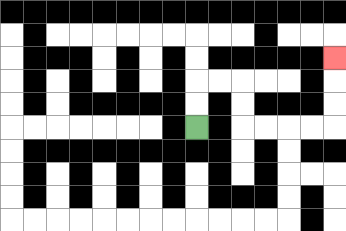{'start': '[8, 5]', 'end': '[14, 2]', 'path_directions': 'U,U,R,R,D,D,R,R,R,R,U,U,U', 'path_coordinates': '[[8, 5], [8, 4], [8, 3], [9, 3], [10, 3], [10, 4], [10, 5], [11, 5], [12, 5], [13, 5], [14, 5], [14, 4], [14, 3], [14, 2]]'}